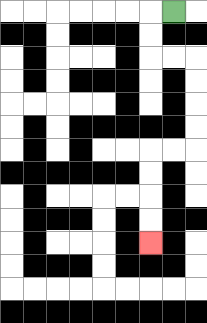{'start': '[7, 0]', 'end': '[6, 10]', 'path_directions': 'L,D,D,R,R,D,D,D,D,L,L,D,D,D,D', 'path_coordinates': '[[7, 0], [6, 0], [6, 1], [6, 2], [7, 2], [8, 2], [8, 3], [8, 4], [8, 5], [8, 6], [7, 6], [6, 6], [6, 7], [6, 8], [6, 9], [6, 10]]'}